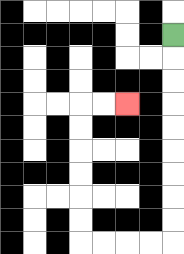{'start': '[7, 1]', 'end': '[5, 4]', 'path_directions': 'D,D,D,D,D,D,D,D,D,L,L,L,L,U,U,U,U,U,U,R,R', 'path_coordinates': '[[7, 1], [7, 2], [7, 3], [7, 4], [7, 5], [7, 6], [7, 7], [7, 8], [7, 9], [7, 10], [6, 10], [5, 10], [4, 10], [3, 10], [3, 9], [3, 8], [3, 7], [3, 6], [3, 5], [3, 4], [4, 4], [5, 4]]'}